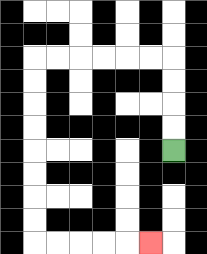{'start': '[7, 6]', 'end': '[6, 10]', 'path_directions': 'U,U,U,U,L,L,L,L,L,L,D,D,D,D,D,D,D,D,R,R,R,R,R', 'path_coordinates': '[[7, 6], [7, 5], [7, 4], [7, 3], [7, 2], [6, 2], [5, 2], [4, 2], [3, 2], [2, 2], [1, 2], [1, 3], [1, 4], [1, 5], [1, 6], [1, 7], [1, 8], [1, 9], [1, 10], [2, 10], [3, 10], [4, 10], [5, 10], [6, 10]]'}